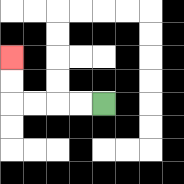{'start': '[4, 4]', 'end': '[0, 2]', 'path_directions': 'L,L,L,L,U,U', 'path_coordinates': '[[4, 4], [3, 4], [2, 4], [1, 4], [0, 4], [0, 3], [0, 2]]'}